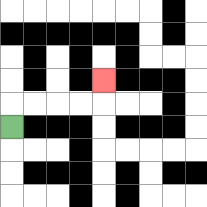{'start': '[0, 5]', 'end': '[4, 3]', 'path_directions': 'U,R,R,R,R,U', 'path_coordinates': '[[0, 5], [0, 4], [1, 4], [2, 4], [3, 4], [4, 4], [4, 3]]'}